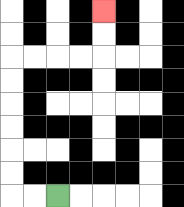{'start': '[2, 8]', 'end': '[4, 0]', 'path_directions': 'L,L,U,U,U,U,U,U,R,R,R,R,U,U', 'path_coordinates': '[[2, 8], [1, 8], [0, 8], [0, 7], [0, 6], [0, 5], [0, 4], [0, 3], [0, 2], [1, 2], [2, 2], [3, 2], [4, 2], [4, 1], [4, 0]]'}